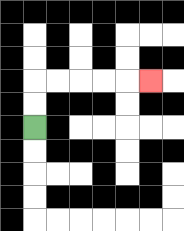{'start': '[1, 5]', 'end': '[6, 3]', 'path_directions': 'U,U,R,R,R,R,R', 'path_coordinates': '[[1, 5], [1, 4], [1, 3], [2, 3], [3, 3], [4, 3], [5, 3], [6, 3]]'}